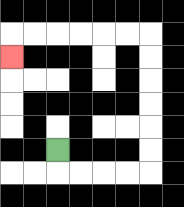{'start': '[2, 6]', 'end': '[0, 2]', 'path_directions': 'D,R,R,R,R,U,U,U,U,U,U,L,L,L,L,L,L,D', 'path_coordinates': '[[2, 6], [2, 7], [3, 7], [4, 7], [5, 7], [6, 7], [6, 6], [6, 5], [6, 4], [6, 3], [6, 2], [6, 1], [5, 1], [4, 1], [3, 1], [2, 1], [1, 1], [0, 1], [0, 2]]'}